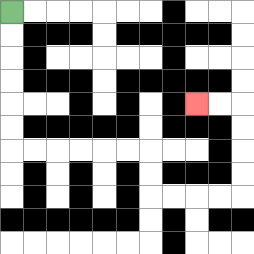{'start': '[0, 0]', 'end': '[8, 4]', 'path_directions': 'D,D,D,D,D,D,R,R,R,R,R,R,D,D,R,R,R,R,U,U,U,U,L,L', 'path_coordinates': '[[0, 0], [0, 1], [0, 2], [0, 3], [0, 4], [0, 5], [0, 6], [1, 6], [2, 6], [3, 6], [4, 6], [5, 6], [6, 6], [6, 7], [6, 8], [7, 8], [8, 8], [9, 8], [10, 8], [10, 7], [10, 6], [10, 5], [10, 4], [9, 4], [8, 4]]'}